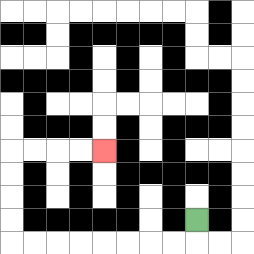{'start': '[8, 9]', 'end': '[4, 6]', 'path_directions': 'D,L,L,L,L,L,L,L,L,U,U,U,U,R,R,R,R', 'path_coordinates': '[[8, 9], [8, 10], [7, 10], [6, 10], [5, 10], [4, 10], [3, 10], [2, 10], [1, 10], [0, 10], [0, 9], [0, 8], [0, 7], [0, 6], [1, 6], [2, 6], [3, 6], [4, 6]]'}